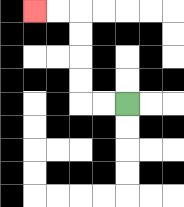{'start': '[5, 4]', 'end': '[1, 0]', 'path_directions': 'L,L,U,U,U,U,L,L', 'path_coordinates': '[[5, 4], [4, 4], [3, 4], [3, 3], [3, 2], [3, 1], [3, 0], [2, 0], [1, 0]]'}